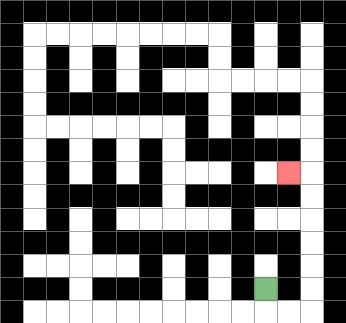{'start': '[11, 12]', 'end': '[12, 7]', 'path_directions': 'D,R,R,U,U,U,U,U,U,L', 'path_coordinates': '[[11, 12], [11, 13], [12, 13], [13, 13], [13, 12], [13, 11], [13, 10], [13, 9], [13, 8], [13, 7], [12, 7]]'}